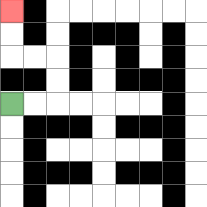{'start': '[0, 4]', 'end': '[0, 0]', 'path_directions': 'R,R,U,U,L,L,U,U', 'path_coordinates': '[[0, 4], [1, 4], [2, 4], [2, 3], [2, 2], [1, 2], [0, 2], [0, 1], [0, 0]]'}